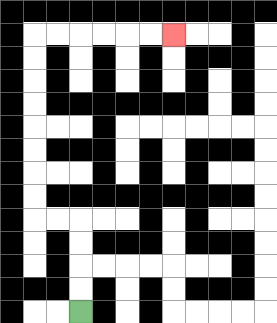{'start': '[3, 13]', 'end': '[7, 1]', 'path_directions': 'U,U,U,U,L,L,U,U,U,U,U,U,U,U,R,R,R,R,R,R', 'path_coordinates': '[[3, 13], [3, 12], [3, 11], [3, 10], [3, 9], [2, 9], [1, 9], [1, 8], [1, 7], [1, 6], [1, 5], [1, 4], [1, 3], [1, 2], [1, 1], [2, 1], [3, 1], [4, 1], [5, 1], [6, 1], [7, 1]]'}